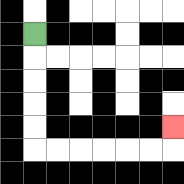{'start': '[1, 1]', 'end': '[7, 5]', 'path_directions': 'D,D,D,D,D,R,R,R,R,R,R,U', 'path_coordinates': '[[1, 1], [1, 2], [1, 3], [1, 4], [1, 5], [1, 6], [2, 6], [3, 6], [4, 6], [5, 6], [6, 6], [7, 6], [7, 5]]'}